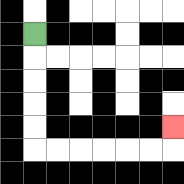{'start': '[1, 1]', 'end': '[7, 5]', 'path_directions': 'D,D,D,D,D,R,R,R,R,R,R,U', 'path_coordinates': '[[1, 1], [1, 2], [1, 3], [1, 4], [1, 5], [1, 6], [2, 6], [3, 6], [4, 6], [5, 6], [6, 6], [7, 6], [7, 5]]'}